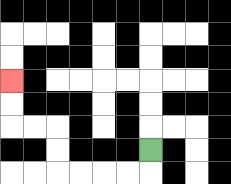{'start': '[6, 6]', 'end': '[0, 3]', 'path_directions': 'D,L,L,L,L,U,U,L,L,U,U', 'path_coordinates': '[[6, 6], [6, 7], [5, 7], [4, 7], [3, 7], [2, 7], [2, 6], [2, 5], [1, 5], [0, 5], [0, 4], [0, 3]]'}